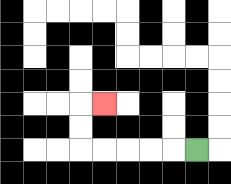{'start': '[8, 6]', 'end': '[4, 4]', 'path_directions': 'L,L,L,L,L,U,U,R', 'path_coordinates': '[[8, 6], [7, 6], [6, 6], [5, 6], [4, 6], [3, 6], [3, 5], [3, 4], [4, 4]]'}